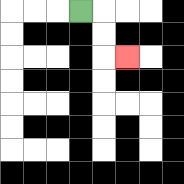{'start': '[3, 0]', 'end': '[5, 2]', 'path_directions': 'R,D,D,R', 'path_coordinates': '[[3, 0], [4, 0], [4, 1], [4, 2], [5, 2]]'}